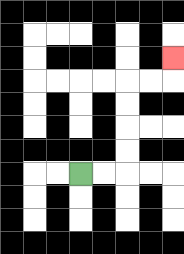{'start': '[3, 7]', 'end': '[7, 2]', 'path_directions': 'R,R,U,U,U,U,R,R,U', 'path_coordinates': '[[3, 7], [4, 7], [5, 7], [5, 6], [5, 5], [5, 4], [5, 3], [6, 3], [7, 3], [7, 2]]'}